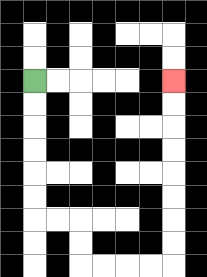{'start': '[1, 3]', 'end': '[7, 3]', 'path_directions': 'D,D,D,D,D,D,R,R,D,D,R,R,R,R,U,U,U,U,U,U,U,U', 'path_coordinates': '[[1, 3], [1, 4], [1, 5], [1, 6], [1, 7], [1, 8], [1, 9], [2, 9], [3, 9], [3, 10], [3, 11], [4, 11], [5, 11], [6, 11], [7, 11], [7, 10], [7, 9], [7, 8], [7, 7], [7, 6], [7, 5], [7, 4], [7, 3]]'}